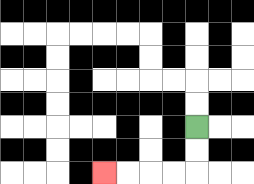{'start': '[8, 5]', 'end': '[4, 7]', 'path_directions': 'D,D,L,L,L,L', 'path_coordinates': '[[8, 5], [8, 6], [8, 7], [7, 7], [6, 7], [5, 7], [4, 7]]'}